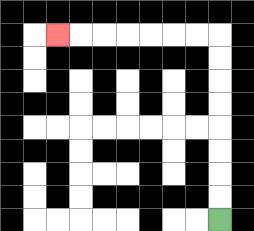{'start': '[9, 9]', 'end': '[2, 1]', 'path_directions': 'U,U,U,U,U,U,U,U,L,L,L,L,L,L,L', 'path_coordinates': '[[9, 9], [9, 8], [9, 7], [9, 6], [9, 5], [9, 4], [9, 3], [9, 2], [9, 1], [8, 1], [7, 1], [6, 1], [5, 1], [4, 1], [3, 1], [2, 1]]'}